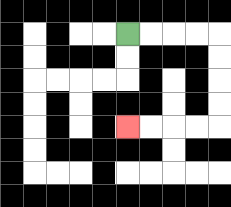{'start': '[5, 1]', 'end': '[5, 5]', 'path_directions': 'R,R,R,R,D,D,D,D,L,L,L,L', 'path_coordinates': '[[5, 1], [6, 1], [7, 1], [8, 1], [9, 1], [9, 2], [9, 3], [9, 4], [9, 5], [8, 5], [7, 5], [6, 5], [5, 5]]'}